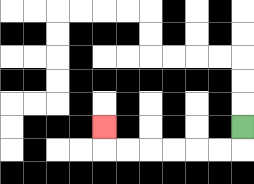{'start': '[10, 5]', 'end': '[4, 5]', 'path_directions': 'D,L,L,L,L,L,L,U', 'path_coordinates': '[[10, 5], [10, 6], [9, 6], [8, 6], [7, 6], [6, 6], [5, 6], [4, 6], [4, 5]]'}